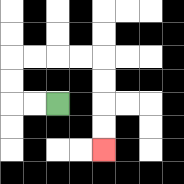{'start': '[2, 4]', 'end': '[4, 6]', 'path_directions': 'L,L,U,U,R,R,R,R,D,D,D,D', 'path_coordinates': '[[2, 4], [1, 4], [0, 4], [0, 3], [0, 2], [1, 2], [2, 2], [3, 2], [4, 2], [4, 3], [4, 4], [4, 5], [4, 6]]'}